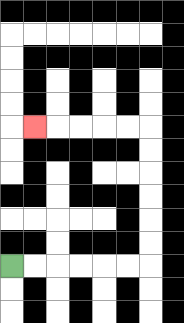{'start': '[0, 11]', 'end': '[1, 5]', 'path_directions': 'R,R,R,R,R,R,U,U,U,U,U,U,L,L,L,L,L', 'path_coordinates': '[[0, 11], [1, 11], [2, 11], [3, 11], [4, 11], [5, 11], [6, 11], [6, 10], [6, 9], [6, 8], [6, 7], [6, 6], [6, 5], [5, 5], [4, 5], [3, 5], [2, 5], [1, 5]]'}